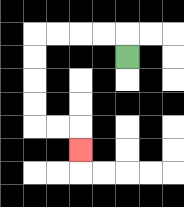{'start': '[5, 2]', 'end': '[3, 6]', 'path_directions': 'U,L,L,L,L,D,D,D,D,R,R,D', 'path_coordinates': '[[5, 2], [5, 1], [4, 1], [3, 1], [2, 1], [1, 1], [1, 2], [1, 3], [1, 4], [1, 5], [2, 5], [3, 5], [3, 6]]'}